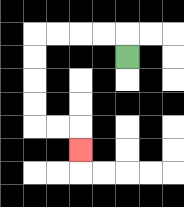{'start': '[5, 2]', 'end': '[3, 6]', 'path_directions': 'U,L,L,L,L,D,D,D,D,R,R,D', 'path_coordinates': '[[5, 2], [5, 1], [4, 1], [3, 1], [2, 1], [1, 1], [1, 2], [1, 3], [1, 4], [1, 5], [2, 5], [3, 5], [3, 6]]'}